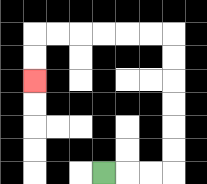{'start': '[4, 7]', 'end': '[1, 3]', 'path_directions': 'R,R,R,U,U,U,U,U,U,L,L,L,L,L,L,D,D', 'path_coordinates': '[[4, 7], [5, 7], [6, 7], [7, 7], [7, 6], [7, 5], [7, 4], [7, 3], [7, 2], [7, 1], [6, 1], [5, 1], [4, 1], [3, 1], [2, 1], [1, 1], [1, 2], [1, 3]]'}